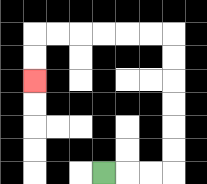{'start': '[4, 7]', 'end': '[1, 3]', 'path_directions': 'R,R,R,U,U,U,U,U,U,L,L,L,L,L,L,D,D', 'path_coordinates': '[[4, 7], [5, 7], [6, 7], [7, 7], [7, 6], [7, 5], [7, 4], [7, 3], [7, 2], [7, 1], [6, 1], [5, 1], [4, 1], [3, 1], [2, 1], [1, 1], [1, 2], [1, 3]]'}